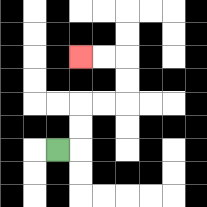{'start': '[2, 6]', 'end': '[3, 2]', 'path_directions': 'R,U,U,R,R,U,U,L,L', 'path_coordinates': '[[2, 6], [3, 6], [3, 5], [3, 4], [4, 4], [5, 4], [5, 3], [5, 2], [4, 2], [3, 2]]'}